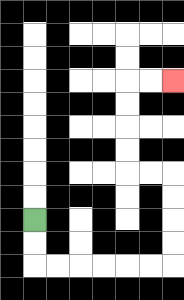{'start': '[1, 9]', 'end': '[7, 3]', 'path_directions': 'D,D,R,R,R,R,R,R,U,U,U,U,L,L,U,U,U,U,R,R', 'path_coordinates': '[[1, 9], [1, 10], [1, 11], [2, 11], [3, 11], [4, 11], [5, 11], [6, 11], [7, 11], [7, 10], [7, 9], [7, 8], [7, 7], [6, 7], [5, 7], [5, 6], [5, 5], [5, 4], [5, 3], [6, 3], [7, 3]]'}